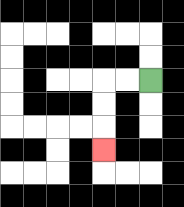{'start': '[6, 3]', 'end': '[4, 6]', 'path_directions': 'L,L,D,D,D', 'path_coordinates': '[[6, 3], [5, 3], [4, 3], [4, 4], [4, 5], [4, 6]]'}